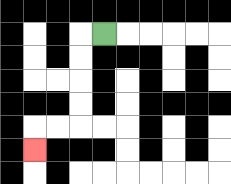{'start': '[4, 1]', 'end': '[1, 6]', 'path_directions': 'L,D,D,D,D,L,L,D', 'path_coordinates': '[[4, 1], [3, 1], [3, 2], [3, 3], [3, 4], [3, 5], [2, 5], [1, 5], [1, 6]]'}